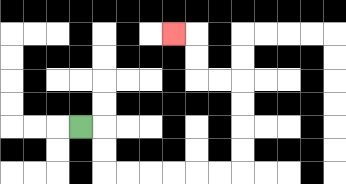{'start': '[3, 5]', 'end': '[7, 1]', 'path_directions': 'R,D,D,R,R,R,R,R,R,U,U,U,U,L,L,U,U,L', 'path_coordinates': '[[3, 5], [4, 5], [4, 6], [4, 7], [5, 7], [6, 7], [7, 7], [8, 7], [9, 7], [10, 7], [10, 6], [10, 5], [10, 4], [10, 3], [9, 3], [8, 3], [8, 2], [8, 1], [7, 1]]'}